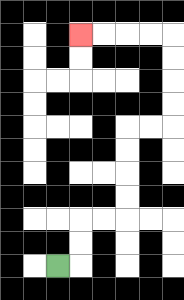{'start': '[2, 11]', 'end': '[3, 1]', 'path_directions': 'R,U,U,R,R,U,U,U,U,R,R,U,U,U,U,L,L,L,L', 'path_coordinates': '[[2, 11], [3, 11], [3, 10], [3, 9], [4, 9], [5, 9], [5, 8], [5, 7], [5, 6], [5, 5], [6, 5], [7, 5], [7, 4], [7, 3], [7, 2], [7, 1], [6, 1], [5, 1], [4, 1], [3, 1]]'}